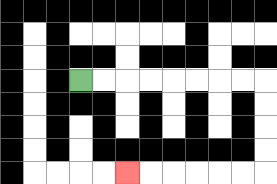{'start': '[3, 3]', 'end': '[5, 7]', 'path_directions': 'R,R,R,R,R,R,R,R,D,D,D,D,L,L,L,L,L,L', 'path_coordinates': '[[3, 3], [4, 3], [5, 3], [6, 3], [7, 3], [8, 3], [9, 3], [10, 3], [11, 3], [11, 4], [11, 5], [11, 6], [11, 7], [10, 7], [9, 7], [8, 7], [7, 7], [6, 7], [5, 7]]'}